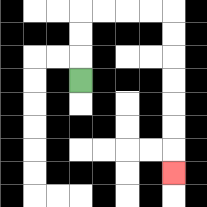{'start': '[3, 3]', 'end': '[7, 7]', 'path_directions': 'U,U,U,R,R,R,R,D,D,D,D,D,D,D', 'path_coordinates': '[[3, 3], [3, 2], [3, 1], [3, 0], [4, 0], [5, 0], [6, 0], [7, 0], [7, 1], [7, 2], [7, 3], [7, 4], [7, 5], [7, 6], [7, 7]]'}